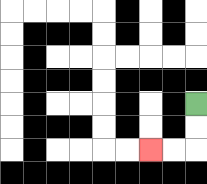{'start': '[8, 4]', 'end': '[6, 6]', 'path_directions': 'D,D,L,L', 'path_coordinates': '[[8, 4], [8, 5], [8, 6], [7, 6], [6, 6]]'}